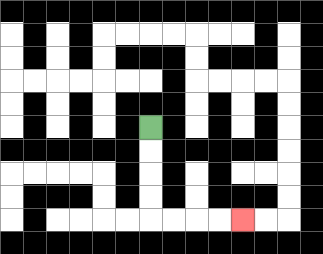{'start': '[6, 5]', 'end': '[10, 9]', 'path_directions': 'D,D,D,D,R,R,R,R', 'path_coordinates': '[[6, 5], [6, 6], [6, 7], [6, 8], [6, 9], [7, 9], [8, 9], [9, 9], [10, 9]]'}